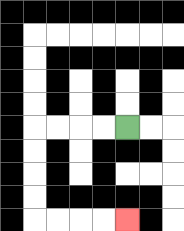{'start': '[5, 5]', 'end': '[5, 9]', 'path_directions': 'L,L,L,L,D,D,D,D,R,R,R,R', 'path_coordinates': '[[5, 5], [4, 5], [3, 5], [2, 5], [1, 5], [1, 6], [1, 7], [1, 8], [1, 9], [2, 9], [3, 9], [4, 9], [5, 9]]'}